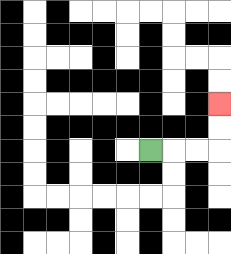{'start': '[6, 6]', 'end': '[9, 4]', 'path_directions': 'R,R,R,U,U', 'path_coordinates': '[[6, 6], [7, 6], [8, 6], [9, 6], [9, 5], [9, 4]]'}